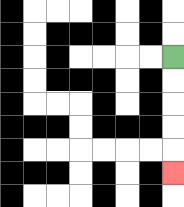{'start': '[7, 2]', 'end': '[7, 7]', 'path_directions': 'D,D,D,D,D', 'path_coordinates': '[[7, 2], [7, 3], [7, 4], [7, 5], [7, 6], [7, 7]]'}